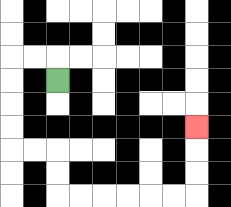{'start': '[2, 3]', 'end': '[8, 5]', 'path_directions': 'U,L,L,D,D,D,D,R,R,D,D,R,R,R,R,R,R,U,U,U', 'path_coordinates': '[[2, 3], [2, 2], [1, 2], [0, 2], [0, 3], [0, 4], [0, 5], [0, 6], [1, 6], [2, 6], [2, 7], [2, 8], [3, 8], [4, 8], [5, 8], [6, 8], [7, 8], [8, 8], [8, 7], [8, 6], [8, 5]]'}